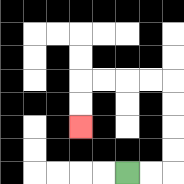{'start': '[5, 7]', 'end': '[3, 5]', 'path_directions': 'R,R,U,U,U,U,L,L,L,L,D,D', 'path_coordinates': '[[5, 7], [6, 7], [7, 7], [7, 6], [7, 5], [7, 4], [7, 3], [6, 3], [5, 3], [4, 3], [3, 3], [3, 4], [3, 5]]'}